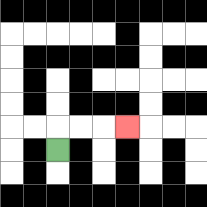{'start': '[2, 6]', 'end': '[5, 5]', 'path_directions': 'U,R,R,R', 'path_coordinates': '[[2, 6], [2, 5], [3, 5], [4, 5], [5, 5]]'}